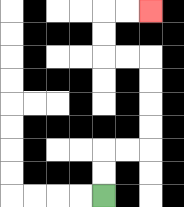{'start': '[4, 8]', 'end': '[6, 0]', 'path_directions': 'U,U,R,R,U,U,U,U,L,L,U,U,R,R', 'path_coordinates': '[[4, 8], [4, 7], [4, 6], [5, 6], [6, 6], [6, 5], [6, 4], [6, 3], [6, 2], [5, 2], [4, 2], [4, 1], [4, 0], [5, 0], [6, 0]]'}